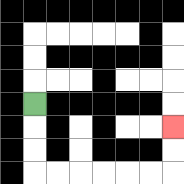{'start': '[1, 4]', 'end': '[7, 5]', 'path_directions': 'D,D,D,R,R,R,R,R,R,U,U', 'path_coordinates': '[[1, 4], [1, 5], [1, 6], [1, 7], [2, 7], [3, 7], [4, 7], [5, 7], [6, 7], [7, 7], [7, 6], [7, 5]]'}